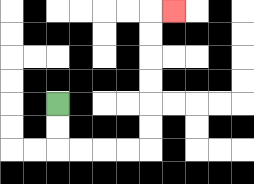{'start': '[2, 4]', 'end': '[7, 0]', 'path_directions': 'D,D,R,R,R,R,U,U,U,U,U,U,R', 'path_coordinates': '[[2, 4], [2, 5], [2, 6], [3, 6], [4, 6], [5, 6], [6, 6], [6, 5], [6, 4], [6, 3], [6, 2], [6, 1], [6, 0], [7, 0]]'}